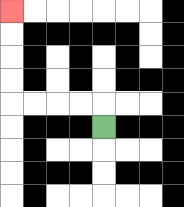{'start': '[4, 5]', 'end': '[0, 0]', 'path_directions': 'U,L,L,L,L,U,U,U,U', 'path_coordinates': '[[4, 5], [4, 4], [3, 4], [2, 4], [1, 4], [0, 4], [0, 3], [0, 2], [0, 1], [0, 0]]'}